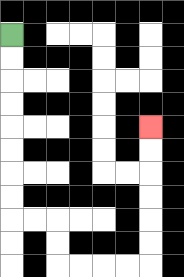{'start': '[0, 1]', 'end': '[6, 5]', 'path_directions': 'D,D,D,D,D,D,D,D,R,R,D,D,R,R,R,R,U,U,U,U,U,U', 'path_coordinates': '[[0, 1], [0, 2], [0, 3], [0, 4], [0, 5], [0, 6], [0, 7], [0, 8], [0, 9], [1, 9], [2, 9], [2, 10], [2, 11], [3, 11], [4, 11], [5, 11], [6, 11], [6, 10], [6, 9], [6, 8], [6, 7], [6, 6], [6, 5]]'}